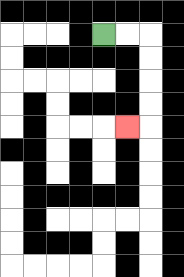{'start': '[4, 1]', 'end': '[5, 5]', 'path_directions': 'R,R,D,D,D,D,L', 'path_coordinates': '[[4, 1], [5, 1], [6, 1], [6, 2], [6, 3], [6, 4], [6, 5], [5, 5]]'}